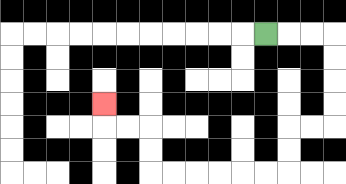{'start': '[11, 1]', 'end': '[4, 4]', 'path_directions': 'R,R,R,D,D,D,D,L,L,D,D,L,L,L,L,L,L,U,U,L,L,U', 'path_coordinates': '[[11, 1], [12, 1], [13, 1], [14, 1], [14, 2], [14, 3], [14, 4], [14, 5], [13, 5], [12, 5], [12, 6], [12, 7], [11, 7], [10, 7], [9, 7], [8, 7], [7, 7], [6, 7], [6, 6], [6, 5], [5, 5], [4, 5], [4, 4]]'}